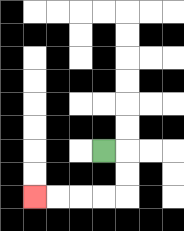{'start': '[4, 6]', 'end': '[1, 8]', 'path_directions': 'R,D,D,L,L,L,L', 'path_coordinates': '[[4, 6], [5, 6], [5, 7], [5, 8], [4, 8], [3, 8], [2, 8], [1, 8]]'}